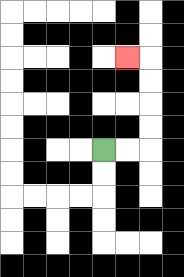{'start': '[4, 6]', 'end': '[5, 2]', 'path_directions': 'R,R,U,U,U,U,L', 'path_coordinates': '[[4, 6], [5, 6], [6, 6], [6, 5], [6, 4], [6, 3], [6, 2], [5, 2]]'}